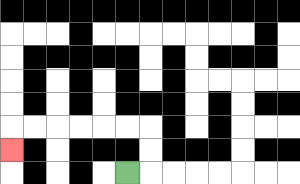{'start': '[5, 7]', 'end': '[0, 6]', 'path_directions': 'R,U,U,L,L,L,L,L,L,D', 'path_coordinates': '[[5, 7], [6, 7], [6, 6], [6, 5], [5, 5], [4, 5], [3, 5], [2, 5], [1, 5], [0, 5], [0, 6]]'}